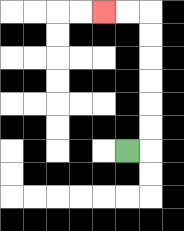{'start': '[5, 6]', 'end': '[4, 0]', 'path_directions': 'R,U,U,U,U,U,U,L,L', 'path_coordinates': '[[5, 6], [6, 6], [6, 5], [6, 4], [6, 3], [6, 2], [6, 1], [6, 0], [5, 0], [4, 0]]'}